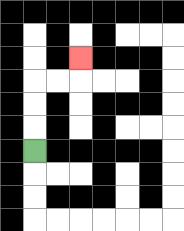{'start': '[1, 6]', 'end': '[3, 2]', 'path_directions': 'U,U,U,R,R,U', 'path_coordinates': '[[1, 6], [1, 5], [1, 4], [1, 3], [2, 3], [3, 3], [3, 2]]'}